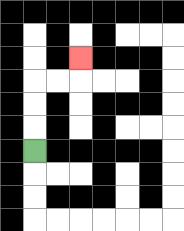{'start': '[1, 6]', 'end': '[3, 2]', 'path_directions': 'U,U,U,R,R,U', 'path_coordinates': '[[1, 6], [1, 5], [1, 4], [1, 3], [2, 3], [3, 3], [3, 2]]'}